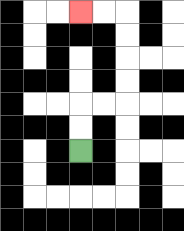{'start': '[3, 6]', 'end': '[3, 0]', 'path_directions': 'U,U,R,R,U,U,U,U,L,L', 'path_coordinates': '[[3, 6], [3, 5], [3, 4], [4, 4], [5, 4], [5, 3], [5, 2], [5, 1], [5, 0], [4, 0], [3, 0]]'}